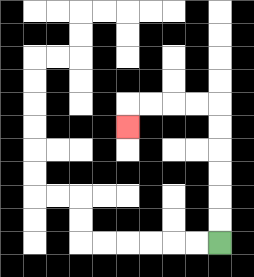{'start': '[9, 10]', 'end': '[5, 5]', 'path_directions': 'U,U,U,U,U,U,L,L,L,L,D', 'path_coordinates': '[[9, 10], [9, 9], [9, 8], [9, 7], [9, 6], [9, 5], [9, 4], [8, 4], [7, 4], [6, 4], [5, 4], [5, 5]]'}